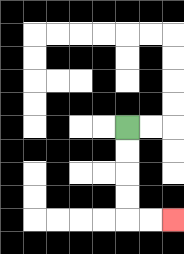{'start': '[5, 5]', 'end': '[7, 9]', 'path_directions': 'D,D,D,D,R,R', 'path_coordinates': '[[5, 5], [5, 6], [5, 7], [5, 8], [5, 9], [6, 9], [7, 9]]'}